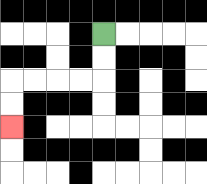{'start': '[4, 1]', 'end': '[0, 5]', 'path_directions': 'D,D,L,L,L,L,D,D', 'path_coordinates': '[[4, 1], [4, 2], [4, 3], [3, 3], [2, 3], [1, 3], [0, 3], [0, 4], [0, 5]]'}